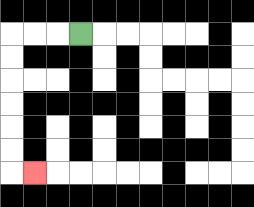{'start': '[3, 1]', 'end': '[1, 7]', 'path_directions': 'L,L,L,D,D,D,D,D,D,R', 'path_coordinates': '[[3, 1], [2, 1], [1, 1], [0, 1], [0, 2], [0, 3], [0, 4], [0, 5], [0, 6], [0, 7], [1, 7]]'}